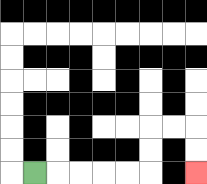{'start': '[1, 7]', 'end': '[8, 7]', 'path_directions': 'R,R,R,R,R,U,U,R,R,D,D', 'path_coordinates': '[[1, 7], [2, 7], [3, 7], [4, 7], [5, 7], [6, 7], [6, 6], [6, 5], [7, 5], [8, 5], [8, 6], [8, 7]]'}